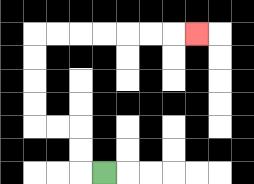{'start': '[4, 7]', 'end': '[8, 1]', 'path_directions': 'L,U,U,L,L,U,U,U,U,R,R,R,R,R,R,R', 'path_coordinates': '[[4, 7], [3, 7], [3, 6], [3, 5], [2, 5], [1, 5], [1, 4], [1, 3], [1, 2], [1, 1], [2, 1], [3, 1], [4, 1], [5, 1], [6, 1], [7, 1], [8, 1]]'}